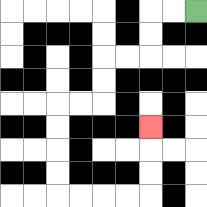{'start': '[8, 0]', 'end': '[6, 5]', 'path_directions': 'L,L,D,D,L,L,D,D,L,L,D,D,D,D,R,R,R,R,U,U,U', 'path_coordinates': '[[8, 0], [7, 0], [6, 0], [6, 1], [6, 2], [5, 2], [4, 2], [4, 3], [4, 4], [3, 4], [2, 4], [2, 5], [2, 6], [2, 7], [2, 8], [3, 8], [4, 8], [5, 8], [6, 8], [6, 7], [6, 6], [6, 5]]'}